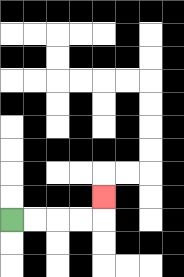{'start': '[0, 9]', 'end': '[4, 8]', 'path_directions': 'R,R,R,R,U', 'path_coordinates': '[[0, 9], [1, 9], [2, 9], [3, 9], [4, 9], [4, 8]]'}